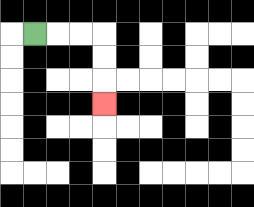{'start': '[1, 1]', 'end': '[4, 4]', 'path_directions': 'R,R,R,D,D,D', 'path_coordinates': '[[1, 1], [2, 1], [3, 1], [4, 1], [4, 2], [4, 3], [4, 4]]'}